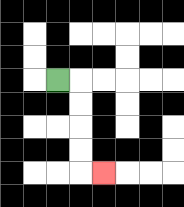{'start': '[2, 3]', 'end': '[4, 7]', 'path_directions': 'R,D,D,D,D,R', 'path_coordinates': '[[2, 3], [3, 3], [3, 4], [3, 5], [3, 6], [3, 7], [4, 7]]'}